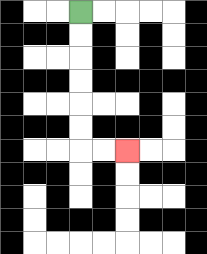{'start': '[3, 0]', 'end': '[5, 6]', 'path_directions': 'D,D,D,D,D,D,R,R', 'path_coordinates': '[[3, 0], [3, 1], [3, 2], [3, 3], [3, 4], [3, 5], [3, 6], [4, 6], [5, 6]]'}